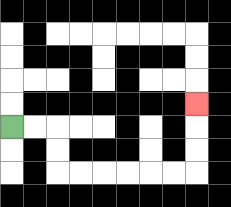{'start': '[0, 5]', 'end': '[8, 4]', 'path_directions': 'R,R,D,D,R,R,R,R,R,R,U,U,U', 'path_coordinates': '[[0, 5], [1, 5], [2, 5], [2, 6], [2, 7], [3, 7], [4, 7], [5, 7], [6, 7], [7, 7], [8, 7], [8, 6], [8, 5], [8, 4]]'}